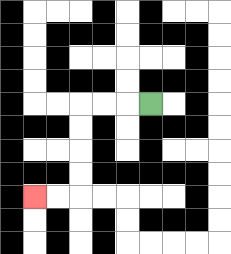{'start': '[6, 4]', 'end': '[1, 8]', 'path_directions': 'L,L,L,D,D,D,D,L,L', 'path_coordinates': '[[6, 4], [5, 4], [4, 4], [3, 4], [3, 5], [3, 6], [3, 7], [3, 8], [2, 8], [1, 8]]'}